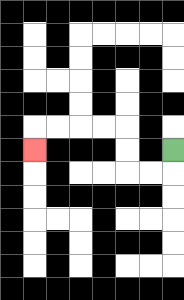{'start': '[7, 6]', 'end': '[1, 6]', 'path_directions': 'D,L,L,U,U,L,L,L,L,D', 'path_coordinates': '[[7, 6], [7, 7], [6, 7], [5, 7], [5, 6], [5, 5], [4, 5], [3, 5], [2, 5], [1, 5], [1, 6]]'}